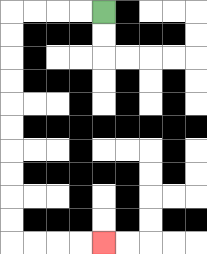{'start': '[4, 0]', 'end': '[4, 10]', 'path_directions': 'L,L,L,L,D,D,D,D,D,D,D,D,D,D,R,R,R,R', 'path_coordinates': '[[4, 0], [3, 0], [2, 0], [1, 0], [0, 0], [0, 1], [0, 2], [0, 3], [0, 4], [0, 5], [0, 6], [0, 7], [0, 8], [0, 9], [0, 10], [1, 10], [2, 10], [3, 10], [4, 10]]'}